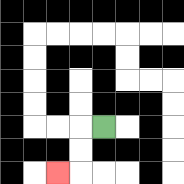{'start': '[4, 5]', 'end': '[2, 7]', 'path_directions': 'L,D,D,L', 'path_coordinates': '[[4, 5], [3, 5], [3, 6], [3, 7], [2, 7]]'}